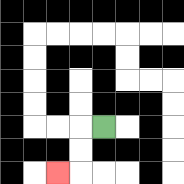{'start': '[4, 5]', 'end': '[2, 7]', 'path_directions': 'L,D,D,L', 'path_coordinates': '[[4, 5], [3, 5], [3, 6], [3, 7], [2, 7]]'}